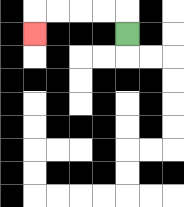{'start': '[5, 1]', 'end': '[1, 1]', 'path_directions': 'U,L,L,L,L,D', 'path_coordinates': '[[5, 1], [5, 0], [4, 0], [3, 0], [2, 0], [1, 0], [1, 1]]'}